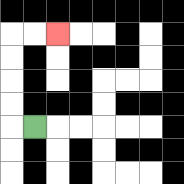{'start': '[1, 5]', 'end': '[2, 1]', 'path_directions': 'L,U,U,U,U,R,R', 'path_coordinates': '[[1, 5], [0, 5], [0, 4], [0, 3], [0, 2], [0, 1], [1, 1], [2, 1]]'}